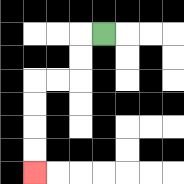{'start': '[4, 1]', 'end': '[1, 7]', 'path_directions': 'L,D,D,L,L,D,D,D,D', 'path_coordinates': '[[4, 1], [3, 1], [3, 2], [3, 3], [2, 3], [1, 3], [1, 4], [1, 5], [1, 6], [1, 7]]'}